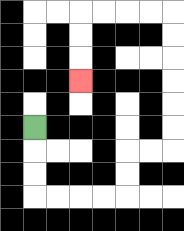{'start': '[1, 5]', 'end': '[3, 3]', 'path_directions': 'D,D,D,R,R,R,R,U,U,R,R,U,U,U,U,U,U,L,L,L,L,D,D,D', 'path_coordinates': '[[1, 5], [1, 6], [1, 7], [1, 8], [2, 8], [3, 8], [4, 8], [5, 8], [5, 7], [5, 6], [6, 6], [7, 6], [7, 5], [7, 4], [7, 3], [7, 2], [7, 1], [7, 0], [6, 0], [5, 0], [4, 0], [3, 0], [3, 1], [3, 2], [3, 3]]'}